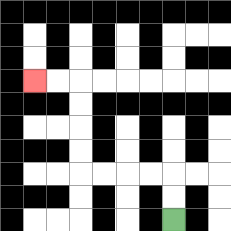{'start': '[7, 9]', 'end': '[1, 3]', 'path_directions': 'U,U,L,L,L,L,U,U,U,U,L,L', 'path_coordinates': '[[7, 9], [7, 8], [7, 7], [6, 7], [5, 7], [4, 7], [3, 7], [3, 6], [3, 5], [3, 4], [3, 3], [2, 3], [1, 3]]'}